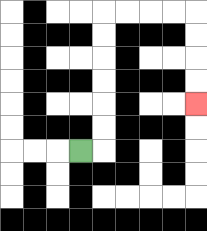{'start': '[3, 6]', 'end': '[8, 4]', 'path_directions': 'R,U,U,U,U,U,U,R,R,R,R,D,D,D,D', 'path_coordinates': '[[3, 6], [4, 6], [4, 5], [4, 4], [4, 3], [4, 2], [4, 1], [4, 0], [5, 0], [6, 0], [7, 0], [8, 0], [8, 1], [8, 2], [8, 3], [8, 4]]'}